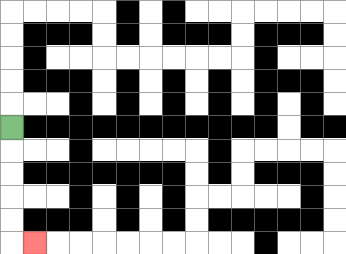{'start': '[0, 5]', 'end': '[1, 10]', 'path_directions': 'D,D,D,D,D,R', 'path_coordinates': '[[0, 5], [0, 6], [0, 7], [0, 8], [0, 9], [0, 10], [1, 10]]'}